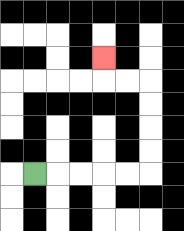{'start': '[1, 7]', 'end': '[4, 2]', 'path_directions': 'R,R,R,R,R,U,U,U,U,L,L,U', 'path_coordinates': '[[1, 7], [2, 7], [3, 7], [4, 7], [5, 7], [6, 7], [6, 6], [6, 5], [6, 4], [6, 3], [5, 3], [4, 3], [4, 2]]'}